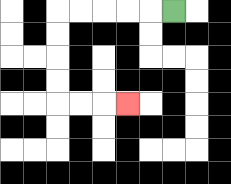{'start': '[7, 0]', 'end': '[5, 4]', 'path_directions': 'L,L,L,L,L,D,D,D,D,R,R,R', 'path_coordinates': '[[7, 0], [6, 0], [5, 0], [4, 0], [3, 0], [2, 0], [2, 1], [2, 2], [2, 3], [2, 4], [3, 4], [4, 4], [5, 4]]'}